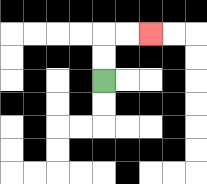{'start': '[4, 3]', 'end': '[6, 1]', 'path_directions': 'U,U,R,R', 'path_coordinates': '[[4, 3], [4, 2], [4, 1], [5, 1], [6, 1]]'}